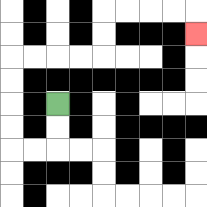{'start': '[2, 4]', 'end': '[8, 1]', 'path_directions': 'D,D,L,L,U,U,U,U,R,R,R,R,U,U,R,R,R,R,D', 'path_coordinates': '[[2, 4], [2, 5], [2, 6], [1, 6], [0, 6], [0, 5], [0, 4], [0, 3], [0, 2], [1, 2], [2, 2], [3, 2], [4, 2], [4, 1], [4, 0], [5, 0], [6, 0], [7, 0], [8, 0], [8, 1]]'}